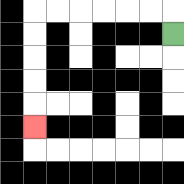{'start': '[7, 1]', 'end': '[1, 5]', 'path_directions': 'U,L,L,L,L,L,L,D,D,D,D,D', 'path_coordinates': '[[7, 1], [7, 0], [6, 0], [5, 0], [4, 0], [3, 0], [2, 0], [1, 0], [1, 1], [1, 2], [1, 3], [1, 4], [1, 5]]'}